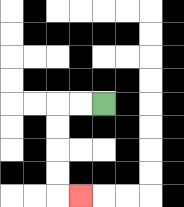{'start': '[4, 4]', 'end': '[3, 8]', 'path_directions': 'L,L,D,D,D,D,R', 'path_coordinates': '[[4, 4], [3, 4], [2, 4], [2, 5], [2, 6], [2, 7], [2, 8], [3, 8]]'}